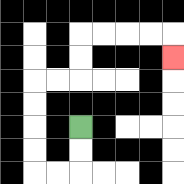{'start': '[3, 5]', 'end': '[7, 2]', 'path_directions': 'D,D,L,L,U,U,U,U,R,R,U,U,R,R,R,R,D', 'path_coordinates': '[[3, 5], [3, 6], [3, 7], [2, 7], [1, 7], [1, 6], [1, 5], [1, 4], [1, 3], [2, 3], [3, 3], [3, 2], [3, 1], [4, 1], [5, 1], [6, 1], [7, 1], [7, 2]]'}